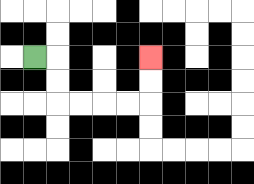{'start': '[1, 2]', 'end': '[6, 2]', 'path_directions': 'R,D,D,R,R,R,R,U,U', 'path_coordinates': '[[1, 2], [2, 2], [2, 3], [2, 4], [3, 4], [4, 4], [5, 4], [6, 4], [6, 3], [6, 2]]'}